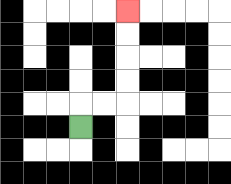{'start': '[3, 5]', 'end': '[5, 0]', 'path_directions': 'U,R,R,U,U,U,U', 'path_coordinates': '[[3, 5], [3, 4], [4, 4], [5, 4], [5, 3], [5, 2], [5, 1], [5, 0]]'}